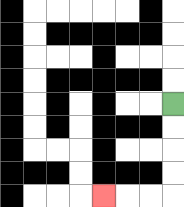{'start': '[7, 4]', 'end': '[4, 8]', 'path_directions': 'D,D,D,D,L,L,L', 'path_coordinates': '[[7, 4], [7, 5], [7, 6], [7, 7], [7, 8], [6, 8], [5, 8], [4, 8]]'}